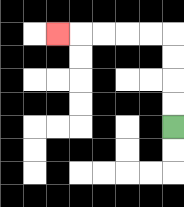{'start': '[7, 5]', 'end': '[2, 1]', 'path_directions': 'U,U,U,U,L,L,L,L,L', 'path_coordinates': '[[7, 5], [7, 4], [7, 3], [7, 2], [7, 1], [6, 1], [5, 1], [4, 1], [3, 1], [2, 1]]'}